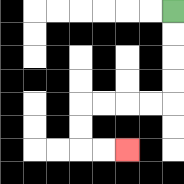{'start': '[7, 0]', 'end': '[5, 6]', 'path_directions': 'D,D,D,D,L,L,L,L,D,D,R,R', 'path_coordinates': '[[7, 0], [7, 1], [7, 2], [7, 3], [7, 4], [6, 4], [5, 4], [4, 4], [3, 4], [3, 5], [3, 6], [4, 6], [5, 6]]'}